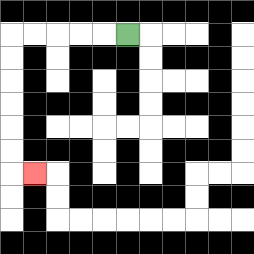{'start': '[5, 1]', 'end': '[1, 7]', 'path_directions': 'L,L,L,L,L,D,D,D,D,D,D,R', 'path_coordinates': '[[5, 1], [4, 1], [3, 1], [2, 1], [1, 1], [0, 1], [0, 2], [0, 3], [0, 4], [0, 5], [0, 6], [0, 7], [1, 7]]'}